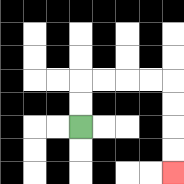{'start': '[3, 5]', 'end': '[7, 7]', 'path_directions': 'U,U,R,R,R,R,D,D,D,D', 'path_coordinates': '[[3, 5], [3, 4], [3, 3], [4, 3], [5, 3], [6, 3], [7, 3], [7, 4], [7, 5], [7, 6], [7, 7]]'}